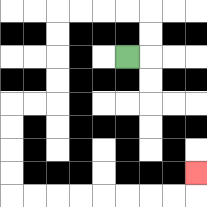{'start': '[5, 2]', 'end': '[8, 7]', 'path_directions': 'R,U,U,L,L,L,L,D,D,D,D,L,L,D,D,D,D,R,R,R,R,R,R,R,R,U', 'path_coordinates': '[[5, 2], [6, 2], [6, 1], [6, 0], [5, 0], [4, 0], [3, 0], [2, 0], [2, 1], [2, 2], [2, 3], [2, 4], [1, 4], [0, 4], [0, 5], [0, 6], [0, 7], [0, 8], [1, 8], [2, 8], [3, 8], [4, 8], [5, 8], [6, 8], [7, 8], [8, 8], [8, 7]]'}